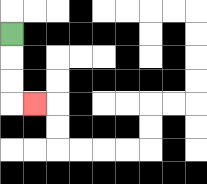{'start': '[0, 1]', 'end': '[1, 4]', 'path_directions': 'D,D,D,R', 'path_coordinates': '[[0, 1], [0, 2], [0, 3], [0, 4], [1, 4]]'}